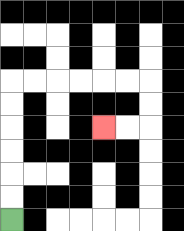{'start': '[0, 9]', 'end': '[4, 5]', 'path_directions': 'U,U,U,U,U,U,R,R,R,R,R,R,D,D,L,L', 'path_coordinates': '[[0, 9], [0, 8], [0, 7], [0, 6], [0, 5], [0, 4], [0, 3], [1, 3], [2, 3], [3, 3], [4, 3], [5, 3], [6, 3], [6, 4], [6, 5], [5, 5], [4, 5]]'}